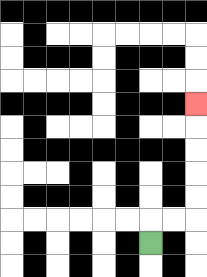{'start': '[6, 10]', 'end': '[8, 4]', 'path_directions': 'U,R,R,U,U,U,U,U', 'path_coordinates': '[[6, 10], [6, 9], [7, 9], [8, 9], [8, 8], [8, 7], [8, 6], [8, 5], [8, 4]]'}